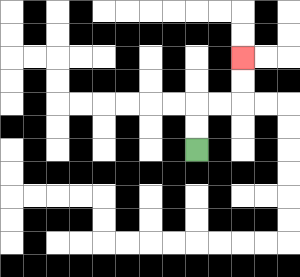{'start': '[8, 6]', 'end': '[10, 2]', 'path_directions': 'U,U,R,R,U,U', 'path_coordinates': '[[8, 6], [8, 5], [8, 4], [9, 4], [10, 4], [10, 3], [10, 2]]'}